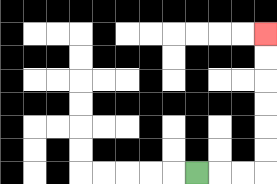{'start': '[8, 7]', 'end': '[11, 1]', 'path_directions': 'R,R,R,U,U,U,U,U,U', 'path_coordinates': '[[8, 7], [9, 7], [10, 7], [11, 7], [11, 6], [11, 5], [11, 4], [11, 3], [11, 2], [11, 1]]'}